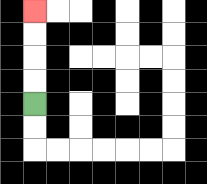{'start': '[1, 4]', 'end': '[1, 0]', 'path_directions': 'U,U,U,U', 'path_coordinates': '[[1, 4], [1, 3], [1, 2], [1, 1], [1, 0]]'}